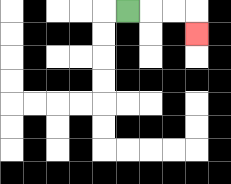{'start': '[5, 0]', 'end': '[8, 1]', 'path_directions': 'R,R,R,D', 'path_coordinates': '[[5, 0], [6, 0], [7, 0], [8, 0], [8, 1]]'}